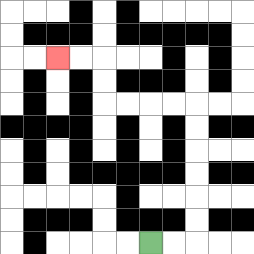{'start': '[6, 10]', 'end': '[2, 2]', 'path_directions': 'R,R,U,U,U,U,U,U,L,L,L,L,U,U,L,L', 'path_coordinates': '[[6, 10], [7, 10], [8, 10], [8, 9], [8, 8], [8, 7], [8, 6], [8, 5], [8, 4], [7, 4], [6, 4], [5, 4], [4, 4], [4, 3], [4, 2], [3, 2], [2, 2]]'}